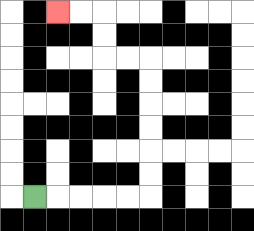{'start': '[1, 8]', 'end': '[2, 0]', 'path_directions': 'R,R,R,R,R,U,U,U,U,U,U,L,L,U,U,L,L', 'path_coordinates': '[[1, 8], [2, 8], [3, 8], [4, 8], [5, 8], [6, 8], [6, 7], [6, 6], [6, 5], [6, 4], [6, 3], [6, 2], [5, 2], [4, 2], [4, 1], [4, 0], [3, 0], [2, 0]]'}